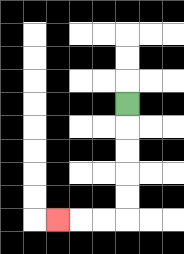{'start': '[5, 4]', 'end': '[2, 9]', 'path_directions': 'D,D,D,D,D,L,L,L', 'path_coordinates': '[[5, 4], [5, 5], [5, 6], [5, 7], [5, 8], [5, 9], [4, 9], [3, 9], [2, 9]]'}